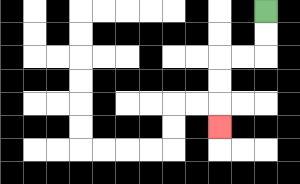{'start': '[11, 0]', 'end': '[9, 5]', 'path_directions': 'D,D,L,L,D,D,D', 'path_coordinates': '[[11, 0], [11, 1], [11, 2], [10, 2], [9, 2], [9, 3], [9, 4], [9, 5]]'}